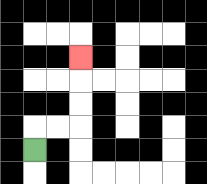{'start': '[1, 6]', 'end': '[3, 2]', 'path_directions': 'U,R,R,U,U,U', 'path_coordinates': '[[1, 6], [1, 5], [2, 5], [3, 5], [3, 4], [3, 3], [3, 2]]'}